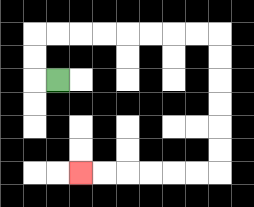{'start': '[2, 3]', 'end': '[3, 7]', 'path_directions': 'L,U,U,R,R,R,R,R,R,R,R,D,D,D,D,D,D,L,L,L,L,L,L', 'path_coordinates': '[[2, 3], [1, 3], [1, 2], [1, 1], [2, 1], [3, 1], [4, 1], [5, 1], [6, 1], [7, 1], [8, 1], [9, 1], [9, 2], [9, 3], [9, 4], [9, 5], [9, 6], [9, 7], [8, 7], [7, 7], [6, 7], [5, 7], [4, 7], [3, 7]]'}